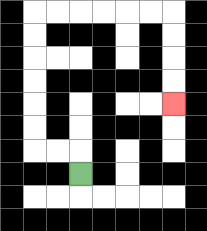{'start': '[3, 7]', 'end': '[7, 4]', 'path_directions': 'U,L,L,U,U,U,U,U,U,R,R,R,R,R,R,D,D,D,D', 'path_coordinates': '[[3, 7], [3, 6], [2, 6], [1, 6], [1, 5], [1, 4], [1, 3], [1, 2], [1, 1], [1, 0], [2, 0], [3, 0], [4, 0], [5, 0], [6, 0], [7, 0], [7, 1], [7, 2], [7, 3], [7, 4]]'}